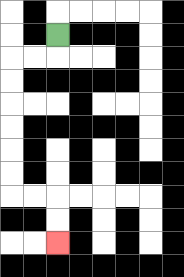{'start': '[2, 1]', 'end': '[2, 10]', 'path_directions': 'D,L,L,D,D,D,D,D,D,R,R,D,D', 'path_coordinates': '[[2, 1], [2, 2], [1, 2], [0, 2], [0, 3], [0, 4], [0, 5], [0, 6], [0, 7], [0, 8], [1, 8], [2, 8], [2, 9], [2, 10]]'}